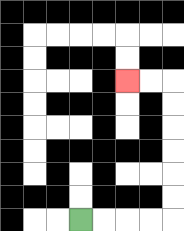{'start': '[3, 9]', 'end': '[5, 3]', 'path_directions': 'R,R,R,R,U,U,U,U,U,U,L,L', 'path_coordinates': '[[3, 9], [4, 9], [5, 9], [6, 9], [7, 9], [7, 8], [7, 7], [7, 6], [7, 5], [7, 4], [7, 3], [6, 3], [5, 3]]'}